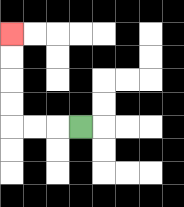{'start': '[3, 5]', 'end': '[0, 1]', 'path_directions': 'L,L,L,U,U,U,U', 'path_coordinates': '[[3, 5], [2, 5], [1, 5], [0, 5], [0, 4], [0, 3], [0, 2], [0, 1]]'}